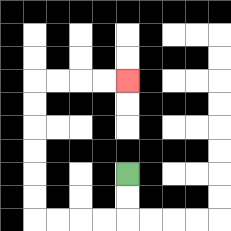{'start': '[5, 7]', 'end': '[5, 3]', 'path_directions': 'D,D,L,L,L,L,U,U,U,U,U,U,R,R,R,R', 'path_coordinates': '[[5, 7], [5, 8], [5, 9], [4, 9], [3, 9], [2, 9], [1, 9], [1, 8], [1, 7], [1, 6], [1, 5], [1, 4], [1, 3], [2, 3], [3, 3], [4, 3], [5, 3]]'}